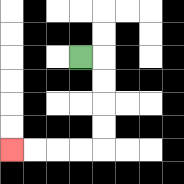{'start': '[3, 2]', 'end': '[0, 6]', 'path_directions': 'R,D,D,D,D,L,L,L,L', 'path_coordinates': '[[3, 2], [4, 2], [4, 3], [4, 4], [4, 5], [4, 6], [3, 6], [2, 6], [1, 6], [0, 6]]'}